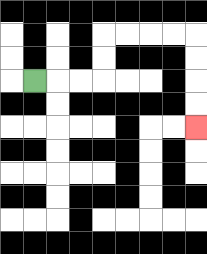{'start': '[1, 3]', 'end': '[8, 5]', 'path_directions': 'R,R,R,U,U,R,R,R,R,D,D,D,D', 'path_coordinates': '[[1, 3], [2, 3], [3, 3], [4, 3], [4, 2], [4, 1], [5, 1], [6, 1], [7, 1], [8, 1], [8, 2], [8, 3], [8, 4], [8, 5]]'}